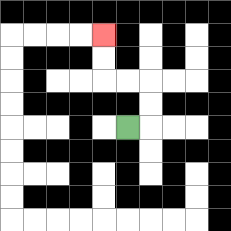{'start': '[5, 5]', 'end': '[4, 1]', 'path_directions': 'R,U,U,L,L,U,U', 'path_coordinates': '[[5, 5], [6, 5], [6, 4], [6, 3], [5, 3], [4, 3], [4, 2], [4, 1]]'}